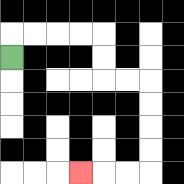{'start': '[0, 2]', 'end': '[3, 7]', 'path_directions': 'U,R,R,R,R,D,D,R,R,D,D,D,D,L,L,L', 'path_coordinates': '[[0, 2], [0, 1], [1, 1], [2, 1], [3, 1], [4, 1], [4, 2], [4, 3], [5, 3], [6, 3], [6, 4], [6, 5], [6, 6], [6, 7], [5, 7], [4, 7], [3, 7]]'}